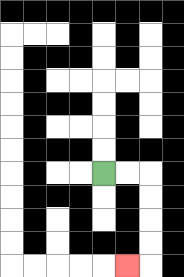{'start': '[4, 7]', 'end': '[5, 11]', 'path_directions': 'R,R,D,D,D,D,L', 'path_coordinates': '[[4, 7], [5, 7], [6, 7], [6, 8], [6, 9], [6, 10], [6, 11], [5, 11]]'}